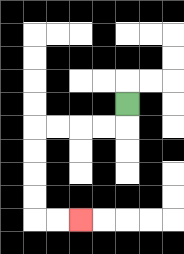{'start': '[5, 4]', 'end': '[3, 9]', 'path_directions': 'D,L,L,L,L,D,D,D,D,R,R', 'path_coordinates': '[[5, 4], [5, 5], [4, 5], [3, 5], [2, 5], [1, 5], [1, 6], [1, 7], [1, 8], [1, 9], [2, 9], [3, 9]]'}